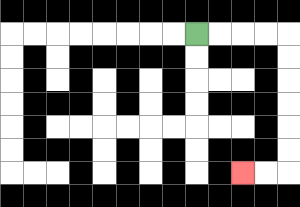{'start': '[8, 1]', 'end': '[10, 7]', 'path_directions': 'R,R,R,R,D,D,D,D,D,D,L,L', 'path_coordinates': '[[8, 1], [9, 1], [10, 1], [11, 1], [12, 1], [12, 2], [12, 3], [12, 4], [12, 5], [12, 6], [12, 7], [11, 7], [10, 7]]'}